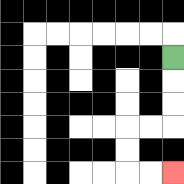{'start': '[7, 2]', 'end': '[7, 7]', 'path_directions': 'D,D,D,L,L,D,D,R,R', 'path_coordinates': '[[7, 2], [7, 3], [7, 4], [7, 5], [6, 5], [5, 5], [5, 6], [5, 7], [6, 7], [7, 7]]'}